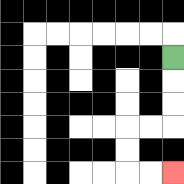{'start': '[7, 2]', 'end': '[7, 7]', 'path_directions': 'D,D,D,L,L,D,D,R,R', 'path_coordinates': '[[7, 2], [7, 3], [7, 4], [7, 5], [6, 5], [5, 5], [5, 6], [5, 7], [6, 7], [7, 7]]'}